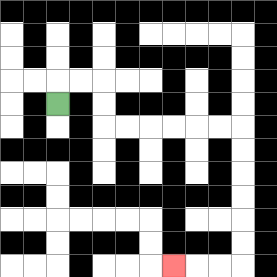{'start': '[2, 4]', 'end': '[7, 11]', 'path_directions': 'U,R,R,D,D,R,R,R,R,R,R,D,D,D,D,D,D,L,L,L', 'path_coordinates': '[[2, 4], [2, 3], [3, 3], [4, 3], [4, 4], [4, 5], [5, 5], [6, 5], [7, 5], [8, 5], [9, 5], [10, 5], [10, 6], [10, 7], [10, 8], [10, 9], [10, 10], [10, 11], [9, 11], [8, 11], [7, 11]]'}